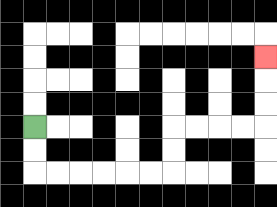{'start': '[1, 5]', 'end': '[11, 2]', 'path_directions': 'D,D,R,R,R,R,R,R,U,U,R,R,R,R,U,U,U', 'path_coordinates': '[[1, 5], [1, 6], [1, 7], [2, 7], [3, 7], [4, 7], [5, 7], [6, 7], [7, 7], [7, 6], [7, 5], [8, 5], [9, 5], [10, 5], [11, 5], [11, 4], [11, 3], [11, 2]]'}